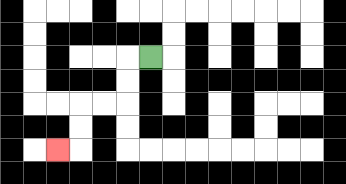{'start': '[6, 2]', 'end': '[2, 6]', 'path_directions': 'L,D,D,L,L,D,D,L', 'path_coordinates': '[[6, 2], [5, 2], [5, 3], [5, 4], [4, 4], [3, 4], [3, 5], [3, 6], [2, 6]]'}